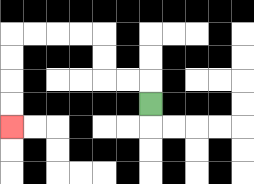{'start': '[6, 4]', 'end': '[0, 5]', 'path_directions': 'U,L,L,U,U,L,L,L,L,D,D,D,D', 'path_coordinates': '[[6, 4], [6, 3], [5, 3], [4, 3], [4, 2], [4, 1], [3, 1], [2, 1], [1, 1], [0, 1], [0, 2], [0, 3], [0, 4], [0, 5]]'}